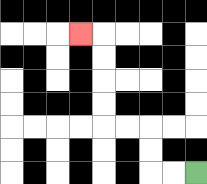{'start': '[8, 7]', 'end': '[3, 1]', 'path_directions': 'L,L,U,U,L,L,U,U,U,U,L', 'path_coordinates': '[[8, 7], [7, 7], [6, 7], [6, 6], [6, 5], [5, 5], [4, 5], [4, 4], [4, 3], [4, 2], [4, 1], [3, 1]]'}